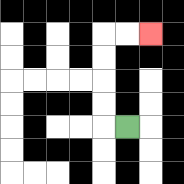{'start': '[5, 5]', 'end': '[6, 1]', 'path_directions': 'L,U,U,U,U,R,R', 'path_coordinates': '[[5, 5], [4, 5], [4, 4], [4, 3], [4, 2], [4, 1], [5, 1], [6, 1]]'}